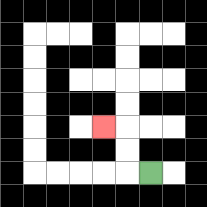{'start': '[6, 7]', 'end': '[4, 5]', 'path_directions': 'L,U,U,L', 'path_coordinates': '[[6, 7], [5, 7], [5, 6], [5, 5], [4, 5]]'}